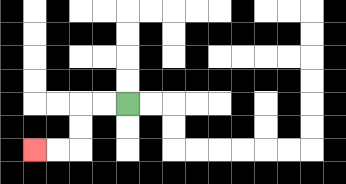{'start': '[5, 4]', 'end': '[1, 6]', 'path_directions': 'L,L,D,D,L,L', 'path_coordinates': '[[5, 4], [4, 4], [3, 4], [3, 5], [3, 6], [2, 6], [1, 6]]'}